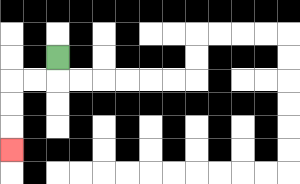{'start': '[2, 2]', 'end': '[0, 6]', 'path_directions': 'D,L,L,D,D,D', 'path_coordinates': '[[2, 2], [2, 3], [1, 3], [0, 3], [0, 4], [0, 5], [0, 6]]'}